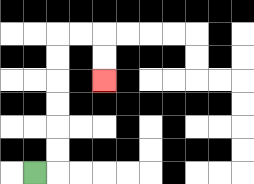{'start': '[1, 7]', 'end': '[4, 3]', 'path_directions': 'R,U,U,U,U,U,U,R,R,D,D', 'path_coordinates': '[[1, 7], [2, 7], [2, 6], [2, 5], [2, 4], [2, 3], [2, 2], [2, 1], [3, 1], [4, 1], [4, 2], [4, 3]]'}